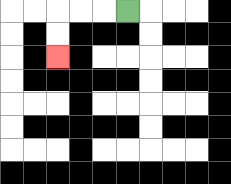{'start': '[5, 0]', 'end': '[2, 2]', 'path_directions': 'L,L,L,D,D', 'path_coordinates': '[[5, 0], [4, 0], [3, 0], [2, 0], [2, 1], [2, 2]]'}